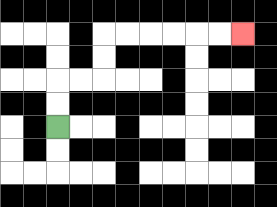{'start': '[2, 5]', 'end': '[10, 1]', 'path_directions': 'U,U,R,R,U,U,R,R,R,R,R,R', 'path_coordinates': '[[2, 5], [2, 4], [2, 3], [3, 3], [4, 3], [4, 2], [4, 1], [5, 1], [6, 1], [7, 1], [8, 1], [9, 1], [10, 1]]'}